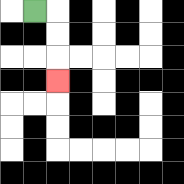{'start': '[1, 0]', 'end': '[2, 3]', 'path_directions': 'R,D,D,D', 'path_coordinates': '[[1, 0], [2, 0], [2, 1], [2, 2], [2, 3]]'}